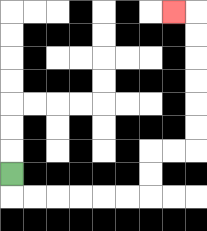{'start': '[0, 7]', 'end': '[7, 0]', 'path_directions': 'D,R,R,R,R,R,R,U,U,R,R,U,U,U,U,U,U,L', 'path_coordinates': '[[0, 7], [0, 8], [1, 8], [2, 8], [3, 8], [4, 8], [5, 8], [6, 8], [6, 7], [6, 6], [7, 6], [8, 6], [8, 5], [8, 4], [8, 3], [8, 2], [8, 1], [8, 0], [7, 0]]'}